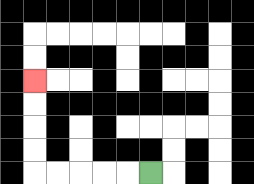{'start': '[6, 7]', 'end': '[1, 3]', 'path_directions': 'L,L,L,L,L,U,U,U,U', 'path_coordinates': '[[6, 7], [5, 7], [4, 7], [3, 7], [2, 7], [1, 7], [1, 6], [1, 5], [1, 4], [1, 3]]'}